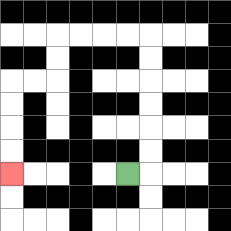{'start': '[5, 7]', 'end': '[0, 7]', 'path_directions': 'R,U,U,U,U,U,U,L,L,L,L,D,D,L,L,D,D,D,D', 'path_coordinates': '[[5, 7], [6, 7], [6, 6], [6, 5], [6, 4], [6, 3], [6, 2], [6, 1], [5, 1], [4, 1], [3, 1], [2, 1], [2, 2], [2, 3], [1, 3], [0, 3], [0, 4], [0, 5], [0, 6], [0, 7]]'}